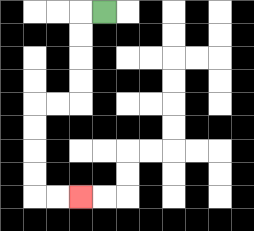{'start': '[4, 0]', 'end': '[3, 8]', 'path_directions': 'L,D,D,D,D,L,L,D,D,D,D,R,R', 'path_coordinates': '[[4, 0], [3, 0], [3, 1], [3, 2], [3, 3], [3, 4], [2, 4], [1, 4], [1, 5], [1, 6], [1, 7], [1, 8], [2, 8], [3, 8]]'}